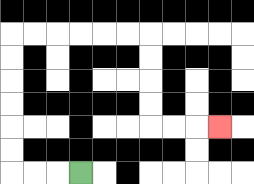{'start': '[3, 7]', 'end': '[9, 5]', 'path_directions': 'L,L,L,U,U,U,U,U,U,R,R,R,R,R,R,D,D,D,D,R,R,R', 'path_coordinates': '[[3, 7], [2, 7], [1, 7], [0, 7], [0, 6], [0, 5], [0, 4], [0, 3], [0, 2], [0, 1], [1, 1], [2, 1], [3, 1], [4, 1], [5, 1], [6, 1], [6, 2], [6, 3], [6, 4], [6, 5], [7, 5], [8, 5], [9, 5]]'}